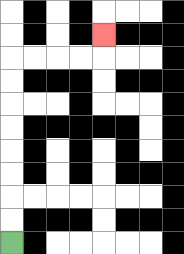{'start': '[0, 10]', 'end': '[4, 1]', 'path_directions': 'U,U,U,U,U,U,U,U,R,R,R,R,U', 'path_coordinates': '[[0, 10], [0, 9], [0, 8], [0, 7], [0, 6], [0, 5], [0, 4], [0, 3], [0, 2], [1, 2], [2, 2], [3, 2], [4, 2], [4, 1]]'}